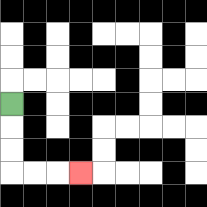{'start': '[0, 4]', 'end': '[3, 7]', 'path_directions': 'D,D,D,R,R,R', 'path_coordinates': '[[0, 4], [0, 5], [0, 6], [0, 7], [1, 7], [2, 7], [3, 7]]'}